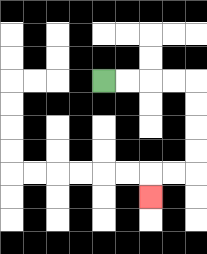{'start': '[4, 3]', 'end': '[6, 8]', 'path_directions': 'R,R,R,R,D,D,D,D,L,L,D', 'path_coordinates': '[[4, 3], [5, 3], [6, 3], [7, 3], [8, 3], [8, 4], [8, 5], [8, 6], [8, 7], [7, 7], [6, 7], [6, 8]]'}